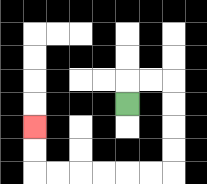{'start': '[5, 4]', 'end': '[1, 5]', 'path_directions': 'U,R,R,D,D,D,D,L,L,L,L,L,L,U,U', 'path_coordinates': '[[5, 4], [5, 3], [6, 3], [7, 3], [7, 4], [7, 5], [7, 6], [7, 7], [6, 7], [5, 7], [4, 7], [3, 7], [2, 7], [1, 7], [1, 6], [1, 5]]'}